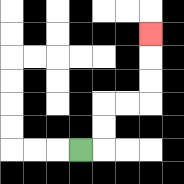{'start': '[3, 6]', 'end': '[6, 1]', 'path_directions': 'R,U,U,R,R,U,U,U', 'path_coordinates': '[[3, 6], [4, 6], [4, 5], [4, 4], [5, 4], [6, 4], [6, 3], [6, 2], [6, 1]]'}